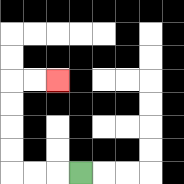{'start': '[3, 7]', 'end': '[2, 3]', 'path_directions': 'L,L,L,U,U,U,U,R,R', 'path_coordinates': '[[3, 7], [2, 7], [1, 7], [0, 7], [0, 6], [0, 5], [0, 4], [0, 3], [1, 3], [2, 3]]'}